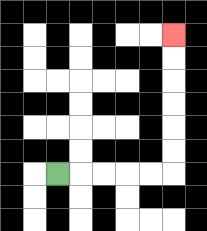{'start': '[2, 7]', 'end': '[7, 1]', 'path_directions': 'R,R,R,R,R,U,U,U,U,U,U', 'path_coordinates': '[[2, 7], [3, 7], [4, 7], [5, 7], [6, 7], [7, 7], [7, 6], [7, 5], [7, 4], [7, 3], [7, 2], [7, 1]]'}